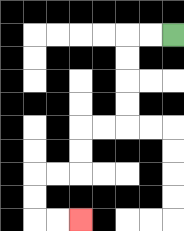{'start': '[7, 1]', 'end': '[3, 9]', 'path_directions': 'L,L,D,D,D,D,L,L,D,D,L,L,D,D,R,R', 'path_coordinates': '[[7, 1], [6, 1], [5, 1], [5, 2], [5, 3], [5, 4], [5, 5], [4, 5], [3, 5], [3, 6], [3, 7], [2, 7], [1, 7], [1, 8], [1, 9], [2, 9], [3, 9]]'}